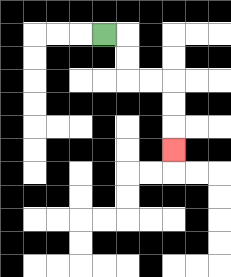{'start': '[4, 1]', 'end': '[7, 6]', 'path_directions': 'R,D,D,R,R,D,D,D', 'path_coordinates': '[[4, 1], [5, 1], [5, 2], [5, 3], [6, 3], [7, 3], [7, 4], [7, 5], [7, 6]]'}